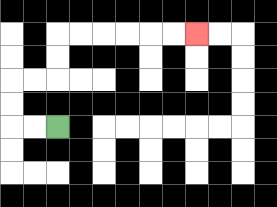{'start': '[2, 5]', 'end': '[8, 1]', 'path_directions': 'L,L,U,U,R,R,U,U,R,R,R,R,R,R', 'path_coordinates': '[[2, 5], [1, 5], [0, 5], [0, 4], [0, 3], [1, 3], [2, 3], [2, 2], [2, 1], [3, 1], [4, 1], [5, 1], [6, 1], [7, 1], [8, 1]]'}